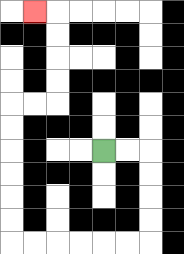{'start': '[4, 6]', 'end': '[1, 0]', 'path_directions': 'R,R,D,D,D,D,L,L,L,L,L,L,U,U,U,U,U,U,R,R,U,U,U,U,L', 'path_coordinates': '[[4, 6], [5, 6], [6, 6], [6, 7], [6, 8], [6, 9], [6, 10], [5, 10], [4, 10], [3, 10], [2, 10], [1, 10], [0, 10], [0, 9], [0, 8], [0, 7], [0, 6], [0, 5], [0, 4], [1, 4], [2, 4], [2, 3], [2, 2], [2, 1], [2, 0], [1, 0]]'}